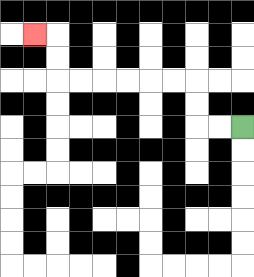{'start': '[10, 5]', 'end': '[1, 1]', 'path_directions': 'L,L,U,U,L,L,L,L,L,L,U,U,L', 'path_coordinates': '[[10, 5], [9, 5], [8, 5], [8, 4], [8, 3], [7, 3], [6, 3], [5, 3], [4, 3], [3, 3], [2, 3], [2, 2], [2, 1], [1, 1]]'}